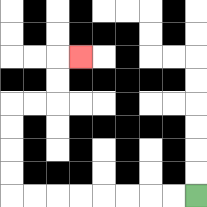{'start': '[8, 8]', 'end': '[3, 2]', 'path_directions': 'L,L,L,L,L,L,L,L,U,U,U,U,R,R,U,U,R', 'path_coordinates': '[[8, 8], [7, 8], [6, 8], [5, 8], [4, 8], [3, 8], [2, 8], [1, 8], [0, 8], [0, 7], [0, 6], [0, 5], [0, 4], [1, 4], [2, 4], [2, 3], [2, 2], [3, 2]]'}